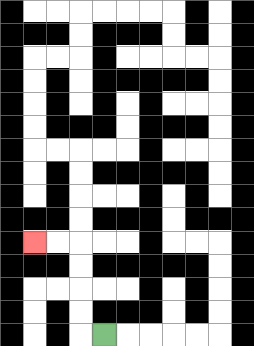{'start': '[4, 14]', 'end': '[1, 10]', 'path_directions': 'L,U,U,U,U,L,L', 'path_coordinates': '[[4, 14], [3, 14], [3, 13], [3, 12], [3, 11], [3, 10], [2, 10], [1, 10]]'}